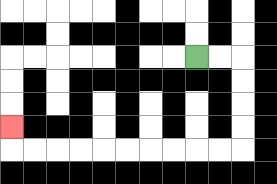{'start': '[8, 2]', 'end': '[0, 5]', 'path_directions': 'R,R,D,D,D,D,L,L,L,L,L,L,L,L,L,L,U', 'path_coordinates': '[[8, 2], [9, 2], [10, 2], [10, 3], [10, 4], [10, 5], [10, 6], [9, 6], [8, 6], [7, 6], [6, 6], [5, 6], [4, 6], [3, 6], [2, 6], [1, 6], [0, 6], [0, 5]]'}